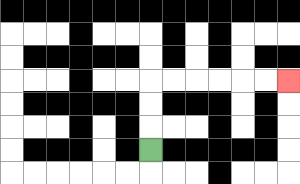{'start': '[6, 6]', 'end': '[12, 3]', 'path_directions': 'U,U,U,R,R,R,R,R,R', 'path_coordinates': '[[6, 6], [6, 5], [6, 4], [6, 3], [7, 3], [8, 3], [9, 3], [10, 3], [11, 3], [12, 3]]'}